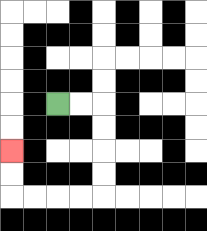{'start': '[2, 4]', 'end': '[0, 6]', 'path_directions': 'R,R,D,D,D,D,L,L,L,L,U,U', 'path_coordinates': '[[2, 4], [3, 4], [4, 4], [4, 5], [4, 6], [4, 7], [4, 8], [3, 8], [2, 8], [1, 8], [0, 8], [0, 7], [0, 6]]'}